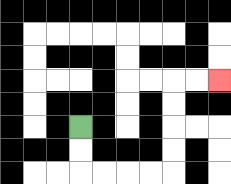{'start': '[3, 5]', 'end': '[9, 3]', 'path_directions': 'D,D,R,R,R,R,U,U,U,U,R,R', 'path_coordinates': '[[3, 5], [3, 6], [3, 7], [4, 7], [5, 7], [6, 7], [7, 7], [7, 6], [7, 5], [7, 4], [7, 3], [8, 3], [9, 3]]'}